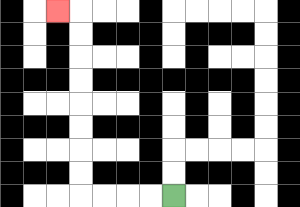{'start': '[7, 8]', 'end': '[2, 0]', 'path_directions': 'L,L,L,L,U,U,U,U,U,U,U,U,L', 'path_coordinates': '[[7, 8], [6, 8], [5, 8], [4, 8], [3, 8], [3, 7], [3, 6], [3, 5], [3, 4], [3, 3], [3, 2], [3, 1], [3, 0], [2, 0]]'}